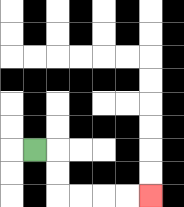{'start': '[1, 6]', 'end': '[6, 8]', 'path_directions': 'R,D,D,R,R,R,R', 'path_coordinates': '[[1, 6], [2, 6], [2, 7], [2, 8], [3, 8], [4, 8], [5, 8], [6, 8]]'}